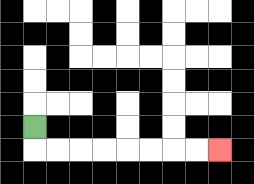{'start': '[1, 5]', 'end': '[9, 6]', 'path_directions': 'D,R,R,R,R,R,R,R,R', 'path_coordinates': '[[1, 5], [1, 6], [2, 6], [3, 6], [4, 6], [5, 6], [6, 6], [7, 6], [8, 6], [9, 6]]'}